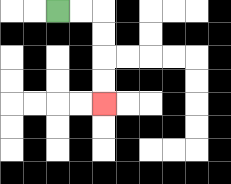{'start': '[2, 0]', 'end': '[4, 4]', 'path_directions': 'R,R,D,D,D,D', 'path_coordinates': '[[2, 0], [3, 0], [4, 0], [4, 1], [4, 2], [4, 3], [4, 4]]'}